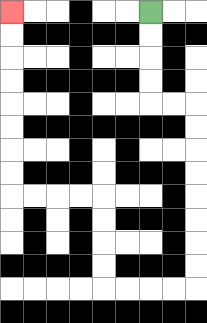{'start': '[6, 0]', 'end': '[0, 0]', 'path_directions': 'D,D,D,D,R,R,D,D,D,D,D,D,D,D,L,L,L,L,U,U,U,U,L,L,L,L,U,U,U,U,U,U,U,U', 'path_coordinates': '[[6, 0], [6, 1], [6, 2], [6, 3], [6, 4], [7, 4], [8, 4], [8, 5], [8, 6], [8, 7], [8, 8], [8, 9], [8, 10], [8, 11], [8, 12], [7, 12], [6, 12], [5, 12], [4, 12], [4, 11], [4, 10], [4, 9], [4, 8], [3, 8], [2, 8], [1, 8], [0, 8], [0, 7], [0, 6], [0, 5], [0, 4], [0, 3], [0, 2], [0, 1], [0, 0]]'}